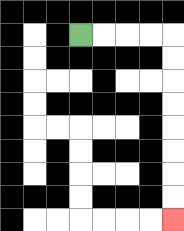{'start': '[3, 1]', 'end': '[7, 9]', 'path_directions': 'R,R,R,R,D,D,D,D,D,D,D,D', 'path_coordinates': '[[3, 1], [4, 1], [5, 1], [6, 1], [7, 1], [7, 2], [7, 3], [7, 4], [7, 5], [7, 6], [7, 7], [7, 8], [7, 9]]'}